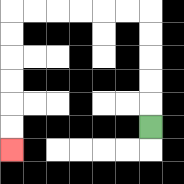{'start': '[6, 5]', 'end': '[0, 6]', 'path_directions': 'U,U,U,U,U,L,L,L,L,L,L,D,D,D,D,D,D', 'path_coordinates': '[[6, 5], [6, 4], [6, 3], [6, 2], [6, 1], [6, 0], [5, 0], [4, 0], [3, 0], [2, 0], [1, 0], [0, 0], [0, 1], [0, 2], [0, 3], [0, 4], [0, 5], [0, 6]]'}